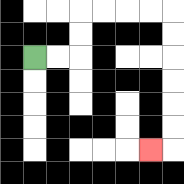{'start': '[1, 2]', 'end': '[6, 6]', 'path_directions': 'R,R,U,U,R,R,R,R,D,D,D,D,D,D,L', 'path_coordinates': '[[1, 2], [2, 2], [3, 2], [3, 1], [3, 0], [4, 0], [5, 0], [6, 0], [7, 0], [7, 1], [7, 2], [7, 3], [7, 4], [7, 5], [7, 6], [6, 6]]'}